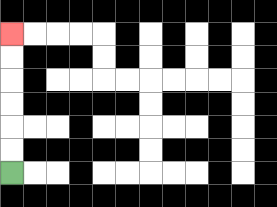{'start': '[0, 7]', 'end': '[0, 1]', 'path_directions': 'U,U,U,U,U,U', 'path_coordinates': '[[0, 7], [0, 6], [0, 5], [0, 4], [0, 3], [0, 2], [0, 1]]'}